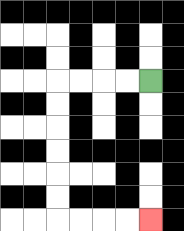{'start': '[6, 3]', 'end': '[6, 9]', 'path_directions': 'L,L,L,L,D,D,D,D,D,D,R,R,R,R', 'path_coordinates': '[[6, 3], [5, 3], [4, 3], [3, 3], [2, 3], [2, 4], [2, 5], [2, 6], [2, 7], [2, 8], [2, 9], [3, 9], [4, 9], [5, 9], [6, 9]]'}